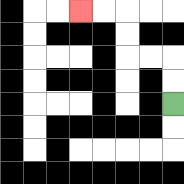{'start': '[7, 4]', 'end': '[3, 0]', 'path_directions': 'U,U,L,L,U,U,L,L', 'path_coordinates': '[[7, 4], [7, 3], [7, 2], [6, 2], [5, 2], [5, 1], [5, 0], [4, 0], [3, 0]]'}